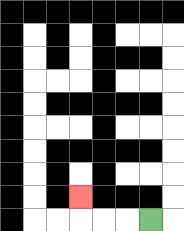{'start': '[6, 9]', 'end': '[3, 8]', 'path_directions': 'L,L,L,U', 'path_coordinates': '[[6, 9], [5, 9], [4, 9], [3, 9], [3, 8]]'}